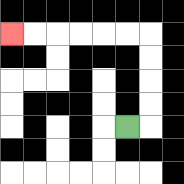{'start': '[5, 5]', 'end': '[0, 1]', 'path_directions': 'R,U,U,U,U,L,L,L,L,L,L', 'path_coordinates': '[[5, 5], [6, 5], [6, 4], [6, 3], [6, 2], [6, 1], [5, 1], [4, 1], [3, 1], [2, 1], [1, 1], [0, 1]]'}